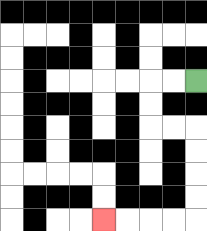{'start': '[8, 3]', 'end': '[4, 9]', 'path_directions': 'L,L,D,D,R,R,D,D,D,D,L,L,L,L', 'path_coordinates': '[[8, 3], [7, 3], [6, 3], [6, 4], [6, 5], [7, 5], [8, 5], [8, 6], [8, 7], [8, 8], [8, 9], [7, 9], [6, 9], [5, 9], [4, 9]]'}